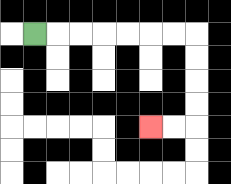{'start': '[1, 1]', 'end': '[6, 5]', 'path_directions': 'R,R,R,R,R,R,R,D,D,D,D,L,L', 'path_coordinates': '[[1, 1], [2, 1], [3, 1], [4, 1], [5, 1], [6, 1], [7, 1], [8, 1], [8, 2], [8, 3], [8, 4], [8, 5], [7, 5], [6, 5]]'}